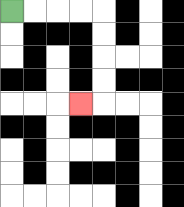{'start': '[0, 0]', 'end': '[3, 4]', 'path_directions': 'R,R,R,R,D,D,D,D,L', 'path_coordinates': '[[0, 0], [1, 0], [2, 0], [3, 0], [4, 0], [4, 1], [4, 2], [4, 3], [4, 4], [3, 4]]'}